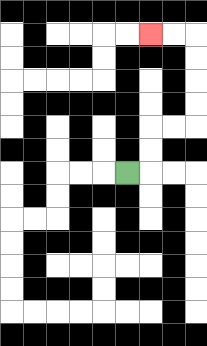{'start': '[5, 7]', 'end': '[6, 1]', 'path_directions': 'R,U,U,R,R,U,U,U,U,L,L', 'path_coordinates': '[[5, 7], [6, 7], [6, 6], [6, 5], [7, 5], [8, 5], [8, 4], [8, 3], [8, 2], [8, 1], [7, 1], [6, 1]]'}